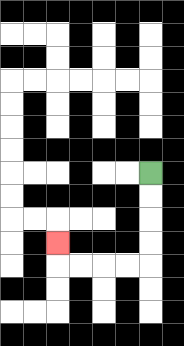{'start': '[6, 7]', 'end': '[2, 10]', 'path_directions': 'D,D,D,D,L,L,L,L,U', 'path_coordinates': '[[6, 7], [6, 8], [6, 9], [6, 10], [6, 11], [5, 11], [4, 11], [3, 11], [2, 11], [2, 10]]'}